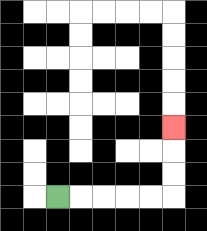{'start': '[2, 8]', 'end': '[7, 5]', 'path_directions': 'R,R,R,R,R,U,U,U', 'path_coordinates': '[[2, 8], [3, 8], [4, 8], [5, 8], [6, 8], [7, 8], [7, 7], [7, 6], [7, 5]]'}